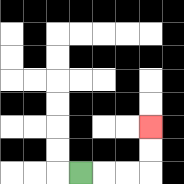{'start': '[3, 7]', 'end': '[6, 5]', 'path_directions': 'R,R,R,U,U', 'path_coordinates': '[[3, 7], [4, 7], [5, 7], [6, 7], [6, 6], [6, 5]]'}